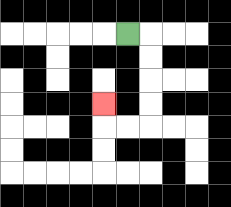{'start': '[5, 1]', 'end': '[4, 4]', 'path_directions': 'R,D,D,D,D,L,L,U', 'path_coordinates': '[[5, 1], [6, 1], [6, 2], [6, 3], [6, 4], [6, 5], [5, 5], [4, 5], [4, 4]]'}